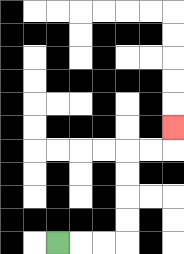{'start': '[2, 10]', 'end': '[7, 5]', 'path_directions': 'R,R,R,U,U,U,U,R,R,U', 'path_coordinates': '[[2, 10], [3, 10], [4, 10], [5, 10], [5, 9], [5, 8], [5, 7], [5, 6], [6, 6], [7, 6], [7, 5]]'}